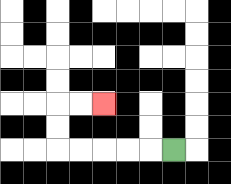{'start': '[7, 6]', 'end': '[4, 4]', 'path_directions': 'L,L,L,L,L,U,U,R,R', 'path_coordinates': '[[7, 6], [6, 6], [5, 6], [4, 6], [3, 6], [2, 6], [2, 5], [2, 4], [3, 4], [4, 4]]'}